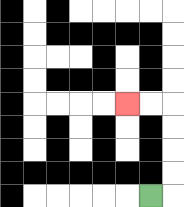{'start': '[6, 8]', 'end': '[5, 4]', 'path_directions': 'R,U,U,U,U,L,L', 'path_coordinates': '[[6, 8], [7, 8], [7, 7], [7, 6], [7, 5], [7, 4], [6, 4], [5, 4]]'}